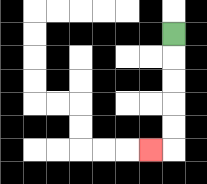{'start': '[7, 1]', 'end': '[6, 6]', 'path_directions': 'D,D,D,D,D,L', 'path_coordinates': '[[7, 1], [7, 2], [7, 3], [7, 4], [7, 5], [7, 6], [6, 6]]'}